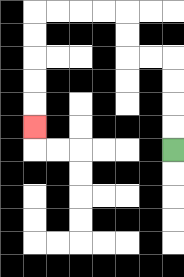{'start': '[7, 6]', 'end': '[1, 5]', 'path_directions': 'U,U,U,U,L,L,U,U,L,L,L,L,D,D,D,D,D', 'path_coordinates': '[[7, 6], [7, 5], [7, 4], [7, 3], [7, 2], [6, 2], [5, 2], [5, 1], [5, 0], [4, 0], [3, 0], [2, 0], [1, 0], [1, 1], [1, 2], [1, 3], [1, 4], [1, 5]]'}